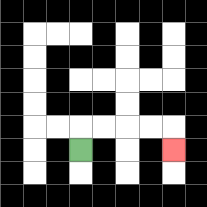{'start': '[3, 6]', 'end': '[7, 6]', 'path_directions': 'U,R,R,R,R,D', 'path_coordinates': '[[3, 6], [3, 5], [4, 5], [5, 5], [6, 5], [7, 5], [7, 6]]'}